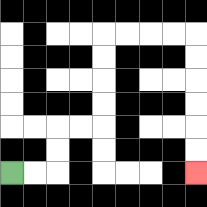{'start': '[0, 7]', 'end': '[8, 7]', 'path_directions': 'R,R,U,U,R,R,U,U,U,U,R,R,R,R,D,D,D,D,D,D', 'path_coordinates': '[[0, 7], [1, 7], [2, 7], [2, 6], [2, 5], [3, 5], [4, 5], [4, 4], [4, 3], [4, 2], [4, 1], [5, 1], [6, 1], [7, 1], [8, 1], [8, 2], [8, 3], [8, 4], [8, 5], [8, 6], [8, 7]]'}